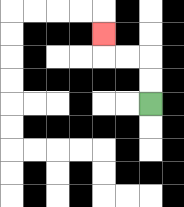{'start': '[6, 4]', 'end': '[4, 1]', 'path_directions': 'U,U,L,L,U', 'path_coordinates': '[[6, 4], [6, 3], [6, 2], [5, 2], [4, 2], [4, 1]]'}